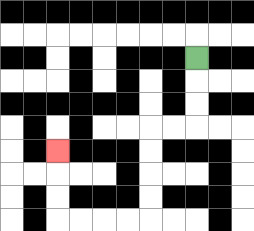{'start': '[8, 2]', 'end': '[2, 6]', 'path_directions': 'D,D,D,L,L,D,D,D,D,L,L,L,L,U,U,U', 'path_coordinates': '[[8, 2], [8, 3], [8, 4], [8, 5], [7, 5], [6, 5], [6, 6], [6, 7], [6, 8], [6, 9], [5, 9], [4, 9], [3, 9], [2, 9], [2, 8], [2, 7], [2, 6]]'}